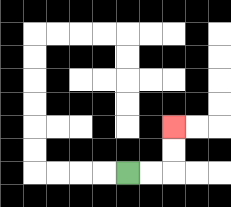{'start': '[5, 7]', 'end': '[7, 5]', 'path_directions': 'R,R,U,U', 'path_coordinates': '[[5, 7], [6, 7], [7, 7], [7, 6], [7, 5]]'}